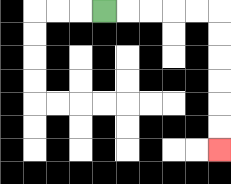{'start': '[4, 0]', 'end': '[9, 6]', 'path_directions': 'R,R,R,R,R,D,D,D,D,D,D', 'path_coordinates': '[[4, 0], [5, 0], [6, 0], [7, 0], [8, 0], [9, 0], [9, 1], [9, 2], [9, 3], [9, 4], [9, 5], [9, 6]]'}